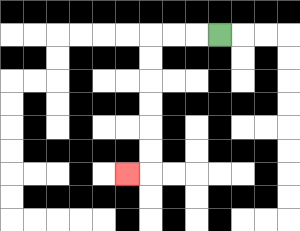{'start': '[9, 1]', 'end': '[5, 7]', 'path_directions': 'L,L,L,D,D,D,D,D,D,L', 'path_coordinates': '[[9, 1], [8, 1], [7, 1], [6, 1], [6, 2], [6, 3], [6, 4], [6, 5], [6, 6], [6, 7], [5, 7]]'}